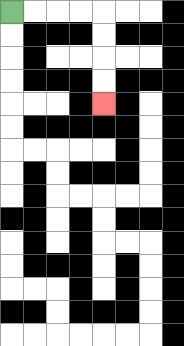{'start': '[0, 0]', 'end': '[4, 4]', 'path_directions': 'R,R,R,R,D,D,D,D', 'path_coordinates': '[[0, 0], [1, 0], [2, 0], [3, 0], [4, 0], [4, 1], [4, 2], [4, 3], [4, 4]]'}